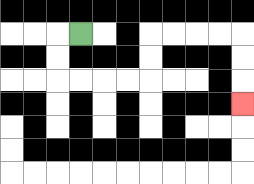{'start': '[3, 1]', 'end': '[10, 4]', 'path_directions': 'L,D,D,R,R,R,R,U,U,R,R,R,R,D,D,D', 'path_coordinates': '[[3, 1], [2, 1], [2, 2], [2, 3], [3, 3], [4, 3], [5, 3], [6, 3], [6, 2], [6, 1], [7, 1], [8, 1], [9, 1], [10, 1], [10, 2], [10, 3], [10, 4]]'}